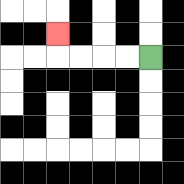{'start': '[6, 2]', 'end': '[2, 1]', 'path_directions': 'L,L,L,L,U', 'path_coordinates': '[[6, 2], [5, 2], [4, 2], [3, 2], [2, 2], [2, 1]]'}